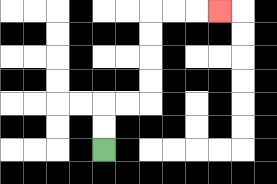{'start': '[4, 6]', 'end': '[9, 0]', 'path_directions': 'U,U,R,R,U,U,U,U,R,R,R', 'path_coordinates': '[[4, 6], [4, 5], [4, 4], [5, 4], [6, 4], [6, 3], [6, 2], [6, 1], [6, 0], [7, 0], [8, 0], [9, 0]]'}